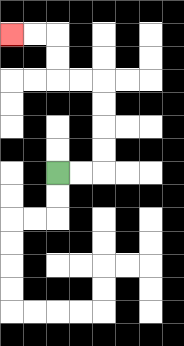{'start': '[2, 7]', 'end': '[0, 1]', 'path_directions': 'R,R,U,U,U,U,L,L,U,U,L,L', 'path_coordinates': '[[2, 7], [3, 7], [4, 7], [4, 6], [4, 5], [4, 4], [4, 3], [3, 3], [2, 3], [2, 2], [2, 1], [1, 1], [0, 1]]'}